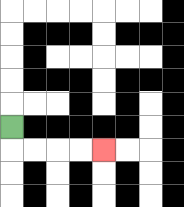{'start': '[0, 5]', 'end': '[4, 6]', 'path_directions': 'D,R,R,R,R', 'path_coordinates': '[[0, 5], [0, 6], [1, 6], [2, 6], [3, 6], [4, 6]]'}